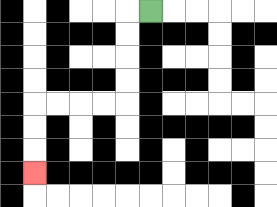{'start': '[6, 0]', 'end': '[1, 7]', 'path_directions': 'L,D,D,D,D,L,L,L,L,D,D,D', 'path_coordinates': '[[6, 0], [5, 0], [5, 1], [5, 2], [5, 3], [5, 4], [4, 4], [3, 4], [2, 4], [1, 4], [1, 5], [1, 6], [1, 7]]'}